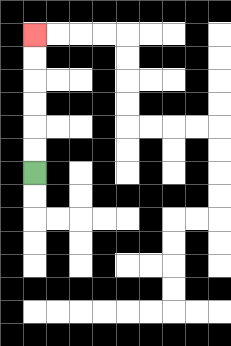{'start': '[1, 7]', 'end': '[1, 1]', 'path_directions': 'U,U,U,U,U,U', 'path_coordinates': '[[1, 7], [1, 6], [1, 5], [1, 4], [1, 3], [1, 2], [1, 1]]'}